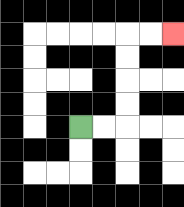{'start': '[3, 5]', 'end': '[7, 1]', 'path_directions': 'R,R,U,U,U,U,R,R', 'path_coordinates': '[[3, 5], [4, 5], [5, 5], [5, 4], [5, 3], [5, 2], [5, 1], [6, 1], [7, 1]]'}